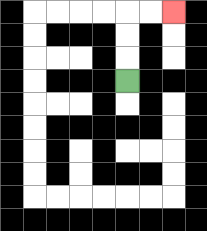{'start': '[5, 3]', 'end': '[7, 0]', 'path_directions': 'U,U,U,R,R', 'path_coordinates': '[[5, 3], [5, 2], [5, 1], [5, 0], [6, 0], [7, 0]]'}